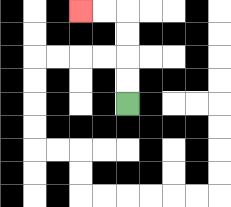{'start': '[5, 4]', 'end': '[3, 0]', 'path_directions': 'U,U,U,U,L,L', 'path_coordinates': '[[5, 4], [5, 3], [5, 2], [5, 1], [5, 0], [4, 0], [3, 0]]'}